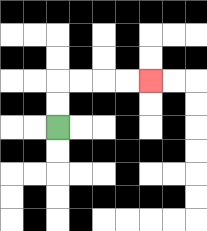{'start': '[2, 5]', 'end': '[6, 3]', 'path_directions': 'U,U,R,R,R,R', 'path_coordinates': '[[2, 5], [2, 4], [2, 3], [3, 3], [4, 3], [5, 3], [6, 3]]'}